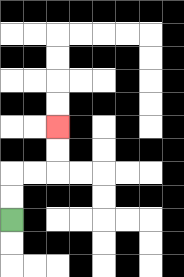{'start': '[0, 9]', 'end': '[2, 5]', 'path_directions': 'U,U,R,R,U,U', 'path_coordinates': '[[0, 9], [0, 8], [0, 7], [1, 7], [2, 7], [2, 6], [2, 5]]'}